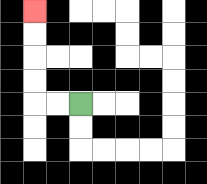{'start': '[3, 4]', 'end': '[1, 0]', 'path_directions': 'L,L,U,U,U,U', 'path_coordinates': '[[3, 4], [2, 4], [1, 4], [1, 3], [1, 2], [1, 1], [1, 0]]'}